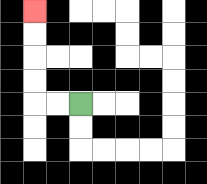{'start': '[3, 4]', 'end': '[1, 0]', 'path_directions': 'L,L,U,U,U,U', 'path_coordinates': '[[3, 4], [2, 4], [1, 4], [1, 3], [1, 2], [1, 1], [1, 0]]'}